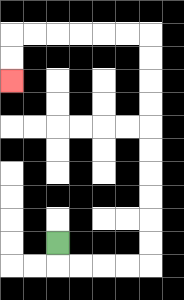{'start': '[2, 10]', 'end': '[0, 3]', 'path_directions': 'D,R,R,R,R,U,U,U,U,U,U,U,U,U,U,L,L,L,L,L,L,D,D', 'path_coordinates': '[[2, 10], [2, 11], [3, 11], [4, 11], [5, 11], [6, 11], [6, 10], [6, 9], [6, 8], [6, 7], [6, 6], [6, 5], [6, 4], [6, 3], [6, 2], [6, 1], [5, 1], [4, 1], [3, 1], [2, 1], [1, 1], [0, 1], [0, 2], [0, 3]]'}